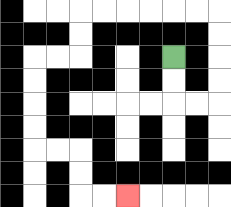{'start': '[7, 2]', 'end': '[5, 8]', 'path_directions': 'D,D,R,R,U,U,U,U,L,L,L,L,L,L,D,D,L,L,D,D,D,D,R,R,D,D,R,R', 'path_coordinates': '[[7, 2], [7, 3], [7, 4], [8, 4], [9, 4], [9, 3], [9, 2], [9, 1], [9, 0], [8, 0], [7, 0], [6, 0], [5, 0], [4, 0], [3, 0], [3, 1], [3, 2], [2, 2], [1, 2], [1, 3], [1, 4], [1, 5], [1, 6], [2, 6], [3, 6], [3, 7], [3, 8], [4, 8], [5, 8]]'}